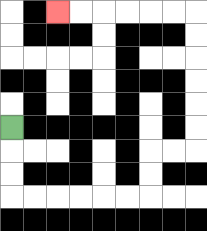{'start': '[0, 5]', 'end': '[2, 0]', 'path_directions': 'D,D,D,R,R,R,R,R,R,U,U,R,R,U,U,U,U,U,U,L,L,L,L,L,L', 'path_coordinates': '[[0, 5], [0, 6], [0, 7], [0, 8], [1, 8], [2, 8], [3, 8], [4, 8], [5, 8], [6, 8], [6, 7], [6, 6], [7, 6], [8, 6], [8, 5], [8, 4], [8, 3], [8, 2], [8, 1], [8, 0], [7, 0], [6, 0], [5, 0], [4, 0], [3, 0], [2, 0]]'}